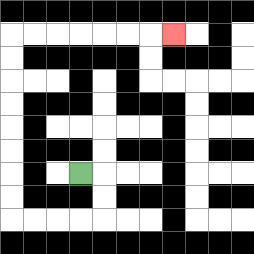{'start': '[3, 7]', 'end': '[7, 1]', 'path_directions': 'R,D,D,L,L,L,L,U,U,U,U,U,U,U,U,R,R,R,R,R,R,R', 'path_coordinates': '[[3, 7], [4, 7], [4, 8], [4, 9], [3, 9], [2, 9], [1, 9], [0, 9], [0, 8], [0, 7], [0, 6], [0, 5], [0, 4], [0, 3], [0, 2], [0, 1], [1, 1], [2, 1], [3, 1], [4, 1], [5, 1], [6, 1], [7, 1]]'}